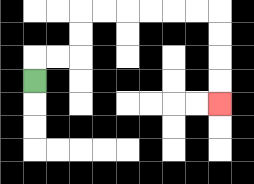{'start': '[1, 3]', 'end': '[9, 4]', 'path_directions': 'U,R,R,U,U,R,R,R,R,R,R,D,D,D,D', 'path_coordinates': '[[1, 3], [1, 2], [2, 2], [3, 2], [3, 1], [3, 0], [4, 0], [5, 0], [6, 0], [7, 0], [8, 0], [9, 0], [9, 1], [9, 2], [9, 3], [9, 4]]'}